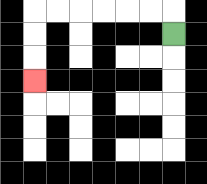{'start': '[7, 1]', 'end': '[1, 3]', 'path_directions': 'U,L,L,L,L,L,L,D,D,D', 'path_coordinates': '[[7, 1], [7, 0], [6, 0], [5, 0], [4, 0], [3, 0], [2, 0], [1, 0], [1, 1], [1, 2], [1, 3]]'}